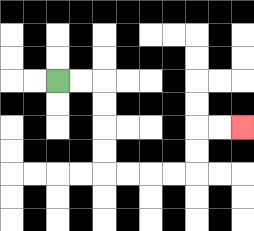{'start': '[2, 3]', 'end': '[10, 5]', 'path_directions': 'R,R,D,D,D,D,R,R,R,R,U,U,R,R', 'path_coordinates': '[[2, 3], [3, 3], [4, 3], [4, 4], [4, 5], [4, 6], [4, 7], [5, 7], [6, 7], [7, 7], [8, 7], [8, 6], [8, 5], [9, 5], [10, 5]]'}